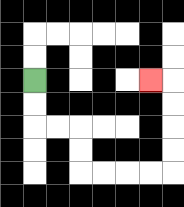{'start': '[1, 3]', 'end': '[6, 3]', 'path_directions': 'D,D,R,R,D,D,R,R,R,R,U,U,U,U,L', 'path_coordinates': '[[1, 3], [1, 4], [1, 5], [2, 5], [3, 5], [3, 6], [3, 7], [4, 7], [5, 7], [6, 7], [7, 7], [7, 6], [7, 5], [7, 4], [7, 3], [6, 3]]'}